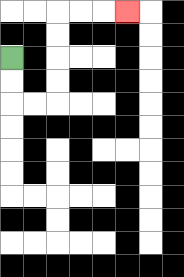{'start': '[0, 2]', 'end': '[5, 0]', 'path_directions': 'D,D,R,R,U,U,U,U,R,R,R', 'path_coordinates': '[[0, 2], [0, 3], [0, 4], [1, 4], [2, 4], [2, 3], [2, 2], [2, 1], [2, 0], [3, 0], [4, 0], [5, 0]]'}